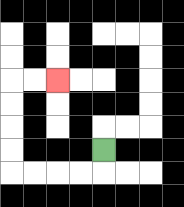{'start': '[4, 6]', 'end': '[2, 3]', 'path_directions': 'D,L,L,L,L,U,U,U,U,R,R', 'path_coordinates': '[[4, 6], [4, 7], [3, 7], [2, 7], [1, 7], [0, 7], [0, 6], [0, 5], [0, 4], [0, 3], [1, 3], [2, 3]]'}